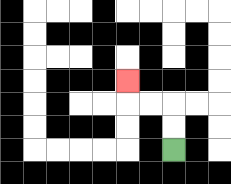{'start': '[7, 6]', 'end': '[5, 3]', 'path_directions': 'U,U,L,L,U', 'path_coordinates': '[[7, 6], [7, 5], [7, 4], [6, 4], [5, 4], [5, 3]]'}